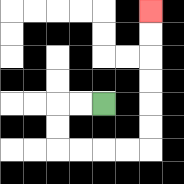{'start': '[4, 4]', 'end': '[6, 0]', 'path_directions': 'L,L,D,D,R,R,R,R,U,U,U,U,U,U', 'path_coordinates': '[[4, 4], [3, 4], [2, 4], [2, 5], [2, 6], [3, 6], [4, 6], [5, 6], [6, 6], [6, 5], [6, 4], [6, 3], [6, 2], [6, 1], [6, 0]]'}